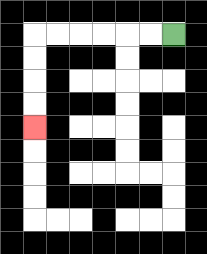{'start': '[7, 1]', 'end': '[1, 5]', 'path_directions': 'L,L,L,L,L,L,D,D,D,D', 'path_coordinates': '[[7, 1], [6, 1], [5, 1], [4, 1], [3, 1], [2, 1], [1, 1], [1, 2], [1, 3], [1, 4], [1, 5]]'}